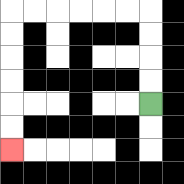{'start': '[6, 4]', 'end': '[0, 6]', 'path_directions': 'U,U,U,U,L,L,L,L,L,L,D,D,D,D,D,D', 'path_coordinates': '[[6, 4], [6, 3], [6, 2], [6, 1], [6, 0], [5, 0], [4, 0], [3, 0], [2, 0], [1, 0], [0, 0], [0, 1], [0, 2], [0, 3], [0, 4], [0, 5], [0, 6]]'}